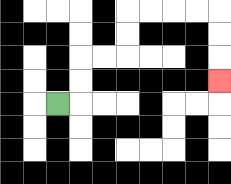{'start': '[2, 4]', 'end': '[9, 3]', 'path_directions': 'R,U,U,R,R,U,U,R,R,R,R,D,D,D', 'path_coordinates': '[[2, 4], [3, 4], [3, 3], [3, 2], [4, 2], [5, 2], [5, 1], [5, 0], [6, 0], [7, 0], [8, 0], [9, 0], [9, 1], [9, 2], [9, 3]]'}